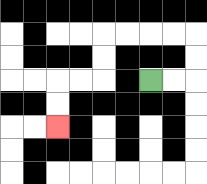{'start': '[6, 3]', 'end': '[2, 5]', 'path_directions': 'R,R,U,U,L,L,L,L,D,D,L,L,D,D', 'path_coordinates': '[[6, 3], [7, 3], [8, 3], [8, 2], [8, 1], [7, 1], [6, 1], [5, 1], [4, 1], [4, 2], [4, 3], [3, 3], [2, 3], [2, 4], [2, 5]]'}